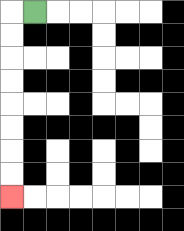{'start': '[1, 0]', 'end': '[0, 8]', 'path_directions': 'L,D,D,D,D,D,D,D,D', 'path_coordinates': '[[1, 0], [0, 0], [0, 1], [0, 2], [0, 3], [0, 4], [0, 5], [0, 6], [0, 7], [0, 8]]'}